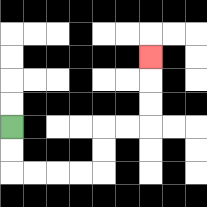{'start': '[0, 5]', 'end': '[6, 2]', 'path_directions': 'D,D,R,R,R,R,U,U,R,R,U,U,U', 'path_coordinates': '[[0, 5], [0, 6], [0, 7], [1, 7], [2, 7], [3, 7], [4, 7], [4, 6], [4, 5], [5, 5], [6, 5], [6, 4], [6, 3], [6, 2]]'}